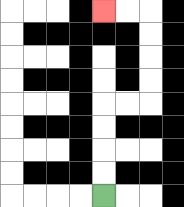{'start': '[4, 8]', 'end': '[4, 0]', 'path_directions': 'U,U,U,U,R,R,U,U,U,U,L,L', 'path_coordinates': '[[4, 8], [4, 7], [4, 6], [4, 5], [4, 4], [5, 4], [6, 4], [6, 3], [6, 2], [6, 1], [6, 0], [5, 0], [4, 0]]'}